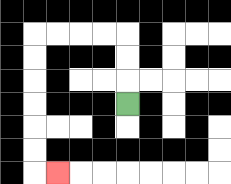{'start': '[5, 4]', 'end': '[2, 7]', 'path_directions': 'U,U,U,L,L,L,L,D,D,D,D,D,D,R', 'path_coordinates': '[[5, 4], [5, 3], [5, 2], [5, 1], [4, 1], [3, 1], [2, 1], [1, 1], [1, 2], [1, 3], [1, 4], [1, 5], [1, 6], [1, 7], [2, 7]]'}